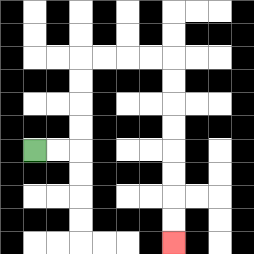{'start': '[1, 6]', 'end': '[7, 10]', 'path_directions': 'R,R,U,U,U,U,R,R,R,R,D,D,D,D,D,D,D,D', 'path_coordinates': '[[1, 6], [2, 6], [3, 6], [3, 5], [3, 4], [3, 3], [3, 2], [4, 2], [5, 2], [6, 2], [7, 2], [7, 3], [7, 4], [7, 5], [7, 6], [7, 7], [7, 8], [7, 9], [7, 10]]'}